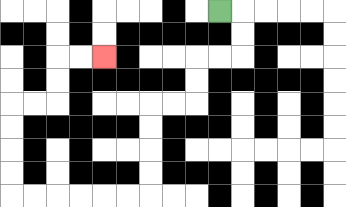{'start': '[9, 0]', 'end': '[4, 2]', 'path_directions': 'R,D,D,L,L,D,D,L,L,D,D,D,D,L,L,L,L,L,L,U,U,U,U,R,R,U,U,R,R', 'path_coordinates': '[[9, 0], [10, 0], [10, 1], [10, 2], [9, 2], [8, 2], [8, 3], [8, 4], [7, 4], [6, 4], [6, 5], [6, 6], [6, 7], [6, 8], [5, 8], [4, 8], [3, 8], [2, 8], [1, 8], [0, 8], [0, 7], [0, 6], [0, 5], [0, 4], [1, 4], [2, 4], [2, 3], [2, 2], [3, 2], [4, 2]]'}